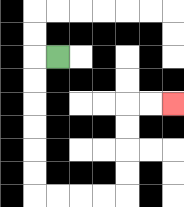{'start': '[2, 2]', 'end': '[7, 4]', 'path_directions': 'L,D,D,D,D,D,D,R,R,R,R,U,U,U,U,R,R', 'path_coordinates': '[[2, 2], [1, 2], [1, 3], [1, 4], [1, 5], [1, 6], [1, 7], [1, 8], [2, 8], [3, 8], [4, 8], [5, 8], [5, 7], [5, 6], [5, 5], [5, 4], [6, 4], [7, 4]]'}